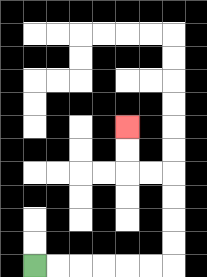{'start': '[1, 11]', 'end': '[5, 5]', 'path_directions': 'R,R,R,R,R,R,U,U,U,U,L,L,U,U', 'path_coordinates': '[[1, 11], [2, 11], [3, 11], [4, 11], [5, 11], [6, 11], [7, 11], [7, 10], [7, 9], [7, 8], [7, 7], [6, 7], [5, 7], [5, 6], [5, 5]]'}